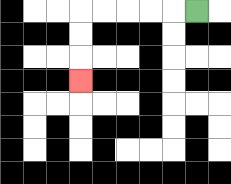{'start': '[8, 0]', 'end': '[3, 3]', 'path_directions': 'L,L,L,L,L,D,D,D', 'path_coordinates': '[[8, 0], [7, 0], [6, 0], [5, 0], [4, 0], [3, 0], [3, 1], [3, 2], [3, 3]]'}